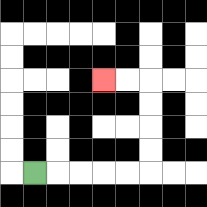{'start': '[1, 7]', 'end': '[4, 3]', 'path_directions': 'R,R,R,R,R,U,U,U,U,L,L', 'path_coordinates': '[[1, 7], [2, 7], [3, 7], [4, 7], [5, 7], [6, 7], [6, 6], [6, 5], [6, 4], [6, 3], [5, 3], [4, 3]]'}